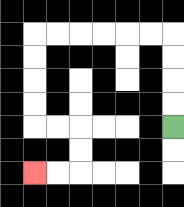{'start': '[7, 5]', 'end': '[1, 7]', 'path_directions': 'U,U,U,U,L,L,L,L,L,L,D,D,D,D,R,R,D,D,L,L', 'path_coordinates': '[[7, 5], [7, 4], [7, 3], [7, 2], [7, 1], [6, 1], [5, 1], [4, 1], [3, 1], [2, 1], [1, 1], [1, 2], [1, 3], [1, 4], [1, 5], [2, 5], [3, 5], [3, 6], [3, 7], [2, 7], [1, 7]]'}